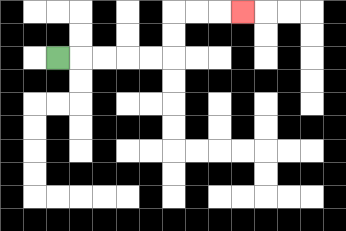{'start': '[2, 2]', 'end': '[10, 0]', 'path_directions': 'R,R,R,R,R,U,U,R,R,R', 'path_coordinates': '[[2, 2], [3, 2], [4, 2], [5, 2], [6, 2], [7, 2], [7, 1], [7, 0], [8, 0], [9, 0], [10, 0]]'}